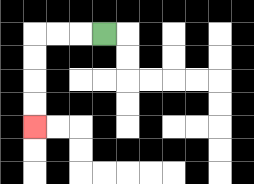{'start': '[4, 1]', 'end': '[1, 5]', 'path_directions': 'L,L,L,D,D,D,D', 'path_coordinates': '[[4, 1], [3, 1], [2, 1], [1, 1], [1, 2], [1, 3], [1, 4], [1, 5]]'}